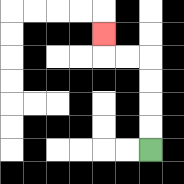{'start': '[6, 6]', 'end': '[4, 1]', 'path_directions': 'U,U,U,U,L,L,U', 'path_coordinates': '[[6, 6], [6, 5], [6, 4], [6, 3], [6, 2], [5, 2], [4, 2], [4, 1]]'}